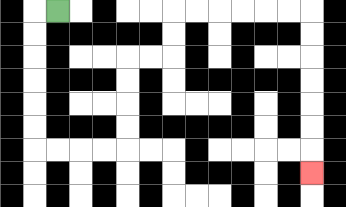{'start': '[2, 0]', 'end': '[13, 7]', 'path_directions': 'L,D,D,D,D,D,D,R,R,R,R,U,U,U,U,R,R,U,U,R,R,R,R,R,R,D,D,D,D,D,D,D', 'path_coordinates': '[[2, 0], [1, 0], [1, 1], [1, 2], [1, 3], [1, 4], [1, 5], [1, 6], [2, 6], [3, 6], [4, 6], [5, 6], [5, 5], [5, 4], [5, 3], [5, 2], [6, 2], [7, 2], [7, 1], [7, 0], [8, 0], [9, 0], [10, 0], [11, 0], [12, 0], [13, 0], [13, 1], [13, 2], [13, 3], [13, 4], [13, 5], [13, 6], [13, 7]]'}